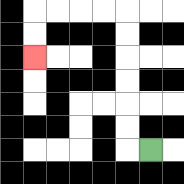{'start': '[6, 6]', 'end': '[1, 2]', 'path_directions': 'L,U,U,U,U,U,U,L,L,L,L,D,D', 'path_coordinates': '[[6, 6], [5, 6], [5, 5], [5, 4], [5, 3], [5, 2], [5, 1], [5, 0], [4, 0], [3, 0], [2, 0], [1, 0], [1, 1], [1, 2]]'}